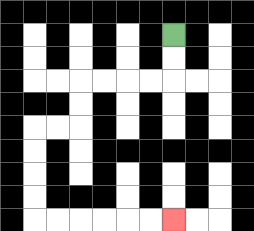{'start': '[7, 1]', 'end': '[7, 9]', 'path_directions': 'D,D,L,L,L,L,D,D,L,L,D,D,D,D,R,R,R,R,R,R', 'path_coordinates': '[[7, 1], [7, 2], [7, 3], [6, 3], [5, 3], [4, 3], [3, 3], [3, 4], [3, 5], [2, 5], [1, 5], [1, 6], [1, 7], [1, 8], [1, 9], [2, 9], [3, 9], [4, 9], [5, 9], [6, 9], [7, 9]]'}